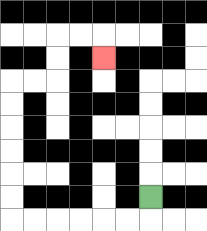{'start': '[6, 8]', 'end': '[4, 2]', 'path_directions': 'D,L,L,L,L,L,L,U,U,U,U,U,U,R,R,U,U,R,R,D', 'path_coordinates': '[[6, 8], [6, 9], [5, 9], [4, 9], [3, 9], [2, 9], [1, 9], [0, 9], [0, 8], [0, 7], [0, 6], [0, 5], [0, 4], [0, 3], [1, 3], [2, 3], [2, 2], [2, 1], [3, 1], [4, 1], [4, 2]]'}